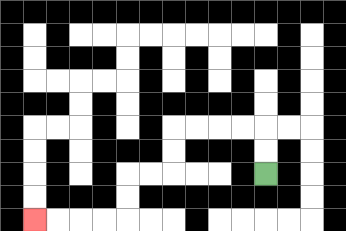{'start': '[11, 7]', 'end': '[1, 9]', 'path_directions': 'U,U,L,L,L,L,D,D,L,L,D,D,L,L,L,L', 'path_coordinates': '[[11, 7], [11, 6], [11, 5], [10, 5], [9, 5], [8, 5], [7, 5], [7, 6], [7, 7], [6, 7], [5, 7], [5, 8], [5, 9], [4, 9], [3, 9], [2, 9], [1, 9]]'}